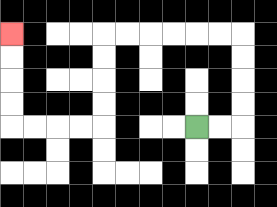{'start': '[8, 5]', 'end': '[0, 1]', 'path_directions': 'R,R,U,U,U,U,L,L,L,L,L,L,D,D,D,D,L,L,L,L,U,U,U,U', 'path_coordinates': '[[8, 5], [9, 5], [10, 5], [10, 4], [10, 3], [10, 2], [10, 1], [9, 1], [8, 1], [7, 1], [6, 1], [5, 1], [4, 1], [4, 2], [4, 3], [4, 4], [4, 5], [3, 5], [2, 5], [1, 5], [0, 5], [0, 4], [0, 3], [0, 2], [0, 1]]'}